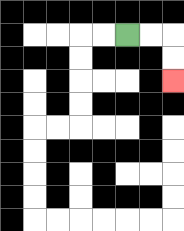{'start': '[5, 1]', 'end': '[7, 3]', 'path_directions': 'R,R,D,D', 'path_coordinates': '[[5, 1], [6, 1], [7, 1], [7, 2], [7, 3]]'}